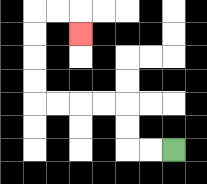{'start': '[7, 6]', 'end': '[3, 1]', 'path_directions': 'L,L,U,U,L,L,L,L,U,U,U,U,R,R,D', 'path_coordinates': '[[7, 6], [6, 6], [5, 6], [5, 5], [5, 4], [4, 4], [3, 4], [2, 4], [1, 4], [1, 3], [1, 2], [1, 1], [1, 0], [2, 0], [3, 0], [3, 1]]'}